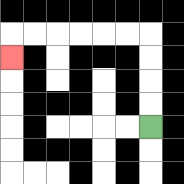{'start': '[6, 5]', 'end': '[0, 2]', 'path_directions': 'U,U,U,U,L,L,L,L,L,L,D', 'path_coordinates': '[[6, 5], [6, 4], [6, 3], [6, 2], [6, 1], [5, 1], [4, 1], [3, 1], [2, 1], [1, 1], [0, 1], [0, 2]]'}